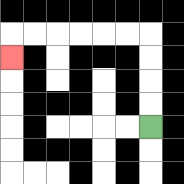{'start': '[6, 5]', 'end': '[0, 2]', 'path_directions': 'U,U,U,U,L,L,L,L,L,L,D', 'path_coordinates': '[[6, 5], [6, 4], [6, 3], [6, 2], [6, 1], [5, 1], [4, 1], [3, 1], [2, 1], [1, 1], [0, 1], [0, 2]]'}